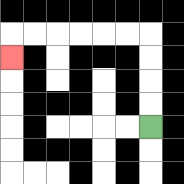{'start': '[6, 5]', 'end': '[0, 2]', 'path_directions': 'U,U,U,U,L,L,L,L,L,L,D', 'path_coordinates': '[[6, 5], [6, 4], [6, 3], [6, 2], [6, 1], [5, 1], [4, 1], [3, 1], [2, 1], [1, 1], [0, 1], [0, 2]]'}